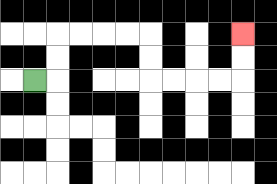{'start': '[1, 3]', 'end': '[10, 1]', 'path_directions': 'R,U,U,R,R,R,R,D,D,R,R,R,R,U,U', 'path_coordinates': '[[1, 3], [2, 3], [2, 2], [2, 1], [3, 1], [4, 1], [5, 1], [6, 1], [6, 2], [6, 3], [7, 3], [8, 3], [9, 3], [10, 3], [10, 2], [10, 1]]'}